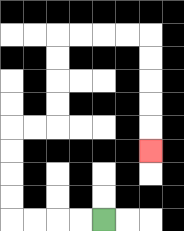{'start': '[4, 9]', 'end': '[6, 6]', 'path_directions': 'L,L,L,L,U,U,U,U,R,R,U,U,U,U,R,R,R,R,D,D,D,D,D', 'path_coordinates': '[[4, 9], [3, 9], [2, 9], [1, 9], [0, 9], [0, 8], [0, 7], [0, 6], [0, 5], [1, 5], [2, 5], [2, 4], [2, 3], [2, 2], [2, 1], [3, 1], [4, 1], [5, 1], [6, 1], [6, 2], [6, 3], [6, 4], [6, 5], [6, 6]]'}